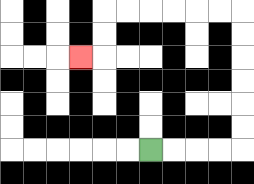{'start': '[6, 6]', 'end': '[3, 2]', 'path_directions': 'R,R,R,R,U,U,U,U,U,U,L,L,L,L,L,L,D,D,L', 'path_coordinates': '[[6, 6], [7, 6], [8, 6], [9, 6], [10, 6], [10, 5], [10, 4], [10, 3], [10, 2], [10, 1], [10, 0], [9, 0], [8, 0], [7, 0], [6, 0], [5, 0], [4, 0], [4, 1], [4, 2], [3, 2]]'}